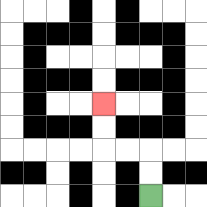{'start': '[6, 8]', 'end': '[4, 4]', 'path_directions': 'U,U,L,L,U,U', 'path_coordinates': '[[6, 8], [6, 7], [6, 6], [5, 6], [4, 6], [4, 5], [4, 4]]'}